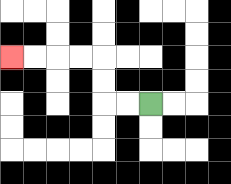{'start': '[6, 4]', 'end': '[0, 2]', 'path_directions': 'L,L,U,U,L,L,L,L', 'path_coordinates': '[[6, 4], [5, 4], [4, 4], [4, 3], [4, 2], [3, 2], [2, 2], [1, 2], [0, 2]]'}